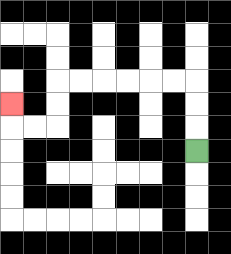{'start': '[8, 6]', 'end': '[0, 4]', 'path_directions': 'U,U,U,L,L,L,L,L,L,D,D,L,L,U', 'path_coordinates': '[[8, 6], [8, 5], [8, 4], [8, 3], [7, 3], [6, 3], [5, 3], [4, 3], [3, 3], [2, 3], [2, 4], [2, 5], [1, 5], [0, 5], [0, 4]]'}